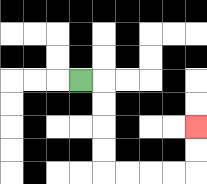{'start': '[3, 3]', 'end': '[8, 5]', 'path_directions': 'R,D,D,D,D,R,R,R,R,U,U', 'path_coordinates': '[[3, 3], [4, 3], [4, 4], [4, 5], [4, 6], [4, 7], [5, 7], [6, 7], [7, 7], [8, 7], [8, 6], [8, 5]]'}